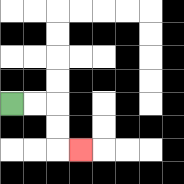{'start': '[0, 4]', 'end': '[3, 6]', 'path_directions': 'R,R,D,D,R', 'path_coordinates': '[[0, 4], [1, 4], [2, 4], [2, 5], [2, 6], [3, 6]]'}